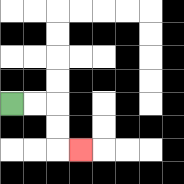{'start': '[0, 4]', 'end': '[3, 6]', 'path_directions': 'R,R,D,D,R', 'path_coordinates': '[[0, 4], [1, 4], [2, 4], [2, 5], [2, 6], [3, 6]]'}